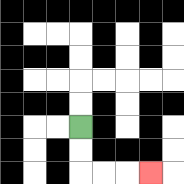{'start': '[3, 5]', 'end': '[6, 7]', 'path_directions': 'D,D,R,R,R', 'path_coordinates': '[[3, 5], [3, 6], [3, 7], [4, 7], [5, 7], [6, 7]]'}